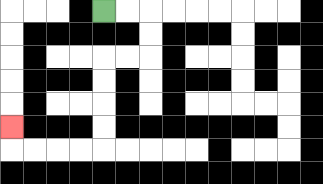{'start': '[4, 0]', 'end': '[0, 5]', 'path_directions': 'R,R,D,D,L,L,D,D,D,D,L,L,L,L,U', 'path_coordinates': '[[4, 0], [5, 0], [6, 0], [6, 1], [6, 2], [5, 2], [4, 2], [4, 3], [4, 4], [4, 5], [4, 6], [3, 6], [2, 6], [1, 6], [0, 6], [0, 5]]'}